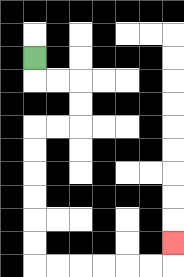{'start': '[1, 2]', 'end': '[7, 10]', 'path_directions': 'D,R,R,D,D,L,L,D,D,D,D,D,D,R,R,R,R,R,R,U', 'path_coordinates': '[[1, 2], [1, 3], [2, 3], [3, 3], [3, 4], [3, 5], [2, 5], [1, 5], [1, 6], [1, 7], [1, 8], [1, 9], [1, 10], [1, 11], [2, 11], [3, 11], [4, 11], [5, 11], [6, 11], [7, 11], [7, 10]]'}